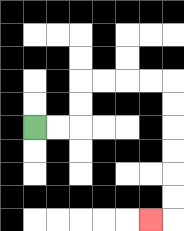{'start': '[1, 5]', 'end': '[6, 9]', 'path_directions': 'R,R,U,U,R,R,R,R,D,D,D,D,D,D,L', 'path_coordinates': '[[1, 5], [2, 5], [3, 5], [3, 4], [3, 3], [4, 3], [5, 3], [6, 3], [7, 3], [7, 4], [7, 5], [7, 6], [7, 7], [7, 8], [7, 9], [6, 9]]'}